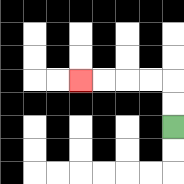{'start': '[7, 5]', 'end': '[3, 3]', 'path_directions': 'U,U,L,L,L,L', 'path_coordinates': '[[7, 5], [7, 4], [7, 3], [6, 3], [5, 3], [4, 3], [3, 3]]'}